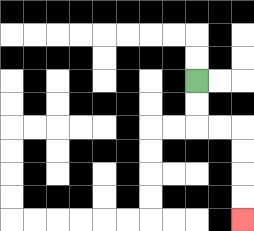{'start': '[8, 3]', 'end': '[10, 9]', 'path_directions': 'D,D,R,R,D,D,D,D', 'path_coordinates': '[[8, 3], [8, 4], [8, 5], [9, 5], [10, 5], [10, 6], [10, 7], [10, 8], [10, 9]]'}